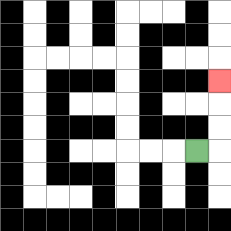{'start': '[8, 6]', 'end': '[9, 3]', 'path_directions': 'R,U,U,U', 'path_coordinates': '[[8, 6], [9, 6], [9, 5], [9, 4], [9, 3]]'}